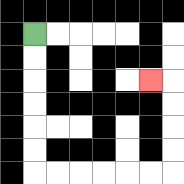{'start': '[1, 1]', 'end': '[6, 3]', 'path_directions': 'D,D,D,D,D,D,R,R,R,R,R,R,U,U,U,U,L', 'path_coordinates': '[[1, 1], [1, 2], [1, 3], [1, 4], [1, 5], [1, 6], [1, 7], [2, 7], [3, 7], [4, 7], [5, 7], [6, 7], [7, 7], [7, 6], [7, 5], [7, 4], [7, 3], [6, 3]]'}